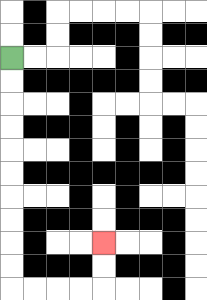{'start': '[0, 2]', 'end': '[4, 10]', 'path_directions': 'D,D,D,D,D,D,D,D,D,D,R,R,R,R,U,U', 'path_coordinates': '[[0, 2], [0, 3], [0, 4], [0, 5], [0, 6], [0, 7], [0, 8], [0, 9], [0, 10], [0, 11], [0, 12], [1, 12], [2, 12], [3, 12], [4, 12], [4, 11], [4, 10]]'}